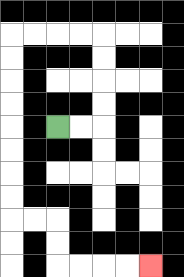{'start': '[2, 5]', 'end': '[6, 11]', 'path_directions': 'R,R,U,U,U,U,L,L,L,L,D,D,D,D,D,D,D,D,R,R,D,D,R,R,R,R', 'path_coordinates': '[[2, 5], [3, 5], [4, 5], [4, 4], [4, 3], [4, 2], [4, 1], [3, 1], [2, 1], [1, 1], [0, 1], [0, 2], [0, 3], [0, 4], [0, 5], [0, 6], [0, 7], [0, 8], [0, 9], [1, 9], [2, 9], [2, 10], [2, 11], [3, 11], [4, 11], [5, 11], [6, 11]]'}